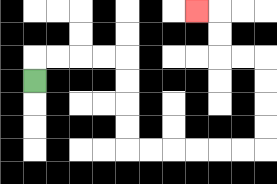{'start': '[1, 3]', 'end': '[8, 0]', 'path_directions': 'U,R,R,R,R,D,D,D,D,R,R,R,R,R,R,U,U,U,U,L,L,U,U,L', 'path_coordinates': '[[1, 3], [1, 2], [2, 2], [3, 2], [4, 2], [5, 2], [5, 3], [5, 4], [5, 5], [5, 6], [6, 6], [7, 6], [8, 6], [9, 6], [10, 6], [11, 6], [11, 5], [11, 4], [11, 3], [11, 2], [10, 2], [9, 2], [9, 1], [9, 0], [8, 0]]'}